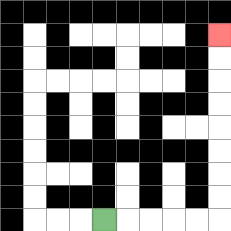{'start': '[4, 9]', 'end': '[9, 1]', 'path_directions': 'R,R,R,R,R,U,U,U,U,U,U,U,U', 'path_coordinates': '[[4, 9], [5, 9], [6, 9], [7, 9], [8, 9], [9, 9], [9, 8], [9, 7], [9, 6], [9, 5], [9, 4], [9, 3], [9, 2], [9, 1]]'}